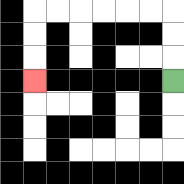{'start': '[7, 3]', 'end': '[1, 3]', 'path_directions': 'U,U,U,L,L,L,L,L,L,D,D,D', 'path_coordinates': '[[7, 3], [7, 2], [7, 1], [7, 0], [6, 0], [5, 0], [4, 0], [3, 0], [2, 0], [1, 0], [1, 1], [1, 2], [1, 3]]'}